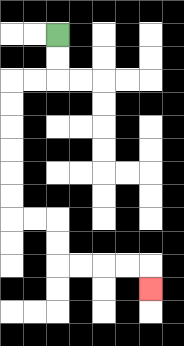{'start': '[2, 1]', 'end': '[6, 12]', 'path_directions': 'D,D,L,L,D,D,D,D,D,D,R,R,D,D,R,R,R,R,D', 'path_coordinates': '[[2, 1], [2, 2], [2, 3], [1, 3], [0, 3], [0, 4], [0, 5], [0, 6], [0, 7], [0, 8], [0, 9], [1, 9], [2, 9], [2, 10], [2, 11], [3, 11], [4, 11], [5, 11], [6, 11], [6, 12]]'}